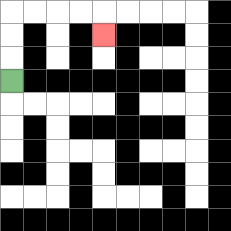{'start': '[0, 3]', 'end': '[4, 1]', 'path_directions': 'U,U,U,R,R,R,R,D', 'path_coordinates': '[[0, 3], [0, 2], [0, 1], [0, 0], [1, 0], [2, 0], [3, 0], [4, 0], [4, 1]]'}